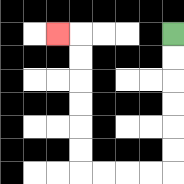{'start': '[7, 1]', 'end': '[2, 1]', 'path_directions': 'D,D,D,D,D,D,L,L,L,L,U,U,U,U,U,U,L', 'path_coordinates': '[[7, 1], [7, 2], [7, 3], [7, 4], [7, 5], [7, 6], [7, 7], [6, 7], [5, 7], [4, 7], [3, 7], [3, 6], [3, 5], [3, 4], [3, 3], [3, 2], [3, 1], [2, 1]]'}